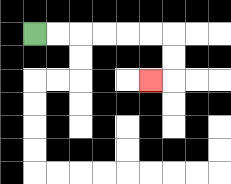{'start': '[1, 1]', 'end': '[6, 3]', 'path_directions': 'R,R,R,R,R,R,D,D,L', 'path_coordinates': '[[1, 1], [2, 1], [3, 1], [4, 1], [5, 1], [6, 1], [7, 1], [7, 2], [7, 3], [6, 3]]'}